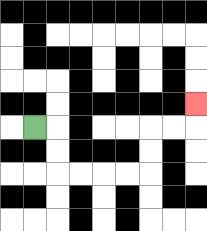{'start': '[1, 5]', 'end': '[8, 4]', 'path_directions': 'R,D,D,R,R,R,R,U,U,R,R,U', 'path_coordinates': '[[1, 5], [2, 5], [2, 6], [2, 7], [3, 7], [4, 7], [5, 7], [6, 7], [6, 6], [6, 5], [7, 5], [8, 5], [8, 4]]'}